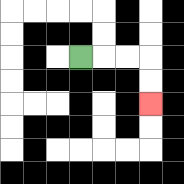{'start': '[3, 2]', 'end': '[6, 4]', 'path_directions': 'R,R,R,D,D', 'path_coordinates': '[[3, 2], [4, 2], [5, 2], [6, 2], [6, 3], [6, 4]]'}